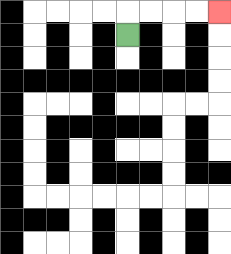{'start': '[5, 1]', 'end': '[9, 0]', 'path_directions': 'U,R,R,R,R', 'path_coordinates': '[[5, 1], [5, 0], [6, 0], [7, 0], [8, 0], [9, 0]]'}